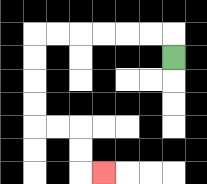{'start': '[7, 2]', 'end': '[4, 7]', 'path_directions': 'U,L,L,L,L,L,L,D,D,D,D,R,R,D,D,R', 'path_coordinates': '[[7, 2], [7, 1], [6, 1], [5, 1], [4, 1], [3, 1], [2, 1], [1, 1], [1, 2], [1, 3], [1, 4], [1, 5], [2, 5], [3, 5], [3, 6], [3, 7], [4, 7]]'}